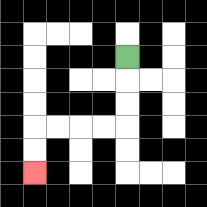{'start': '[5, 2]', 'end': '[1, 7]', 'path_directions': 'D,D,D,L,L,L,L,D,D', 'path_coordinates': '[[5, 2], [5, 3], [5, 4], [5, 5], [4, 5], [3, 5], [2, 5], [1, 5], [1, 6], [1, 7]]'}